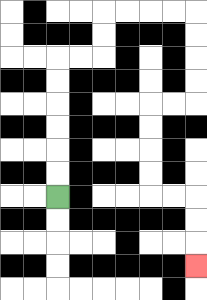{'start': '[2, 8]', 'end': '[8, 11]', 'path_directions': 'U,U,U,U,U,U,R,R,U,U,R,R,R,R,D,D,D,D,L,L,D,D,D,D,R,R,D,D,D', 'path_coordinates': '[[2, 8], [2, 7], [2, 6], [2, 5], [2, 4], [2, 3], [2, 2], [3, 2], [4, 2], [4, 1], [4, 0], [5, 0], [6, 0], [7, 0], [8, 0], [8, 1], [8, 2], [8, 3], [8, 4], [7, 4], [6, 4], [6, 5], [6, 6], [6, 7], [6, 8], [7, 8], [8, 8], [8, 9], [8, 10], [8, 11]]'}